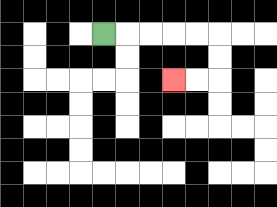{'start': '[4, 1]', 'end': '[7, 3]', 'path_directions': 'R,R,R,R,R,D,D,L,L', 'path_coordinates': '[[4, 1], [5, 1], [6, 1], [7, 1], [8, 1], [9, 1], [9, 2], [9, 3], [8, 3], [7, 3]]'}